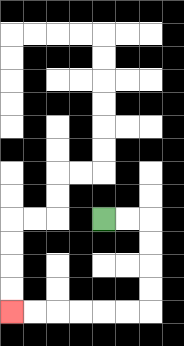{'start': '[4, 9]', 'end': '[0, 13]', 'path_directions': 'R,R,D,D,D,D,L,L,L,L,L,L', 'path_coordinates': '[[4, 9], [5, 9], [6, 9], [6, 10], [6, 11], [6, 12], [6, 13], [5, 13], [4, 13], [3, 13], [2, 13], [1, 13], [0, 13]]'}